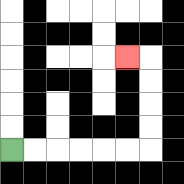{'start': '[0, 6]', 'end': '[5, 2]', 'path_directions': 'R,R,R,R,R,R,U,U,U,U,L', 'path_coordinates': '[[0, 6], [1, 6], [2, 6], [3, 6], [4, 6], [5, 6], [6, 6], [6, 5], [6, 4], [6, 3], [6, 2], [5, 2]]'}